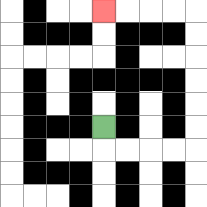{'start': '[4, 5]', 'end': '[4, 0]', 'path_directions': 'D,R,R,R,R,U,U,U,U,U,U,L,L,L,L', 'path_coordinates': '[[4, 5], [4, 6], [5, 6], [6, 6], [7, 6], [8, 6], [8, 5], [8, 4], [8, 3], [8, 2], [8, 1], [8, 0], [7, 0], [6, 0], [5, 0], [4, 0]]'}